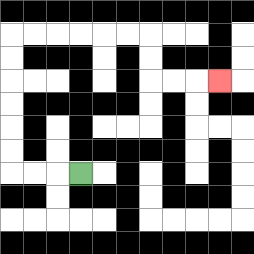{'start': '[3, 7]', 'end': '[9, 3]', 'path_directions': 'L,L,L,U,U,U,U,U,U,R,R,R,R,R,R,D,D,R,R,R', 'path_coordinates': '[[3, 7], [2, 7], [1, 7], [0, 7], [0, 6], [0, 5], [0, 4], [0, 3], [0, 2], [0, 1], [1, 1], [2, 1], [3, 1], [4, 1], [5, 1], [6, 1], [6, 2], [6, 3], [7, 3], [8, 3], [9, 3]]'}